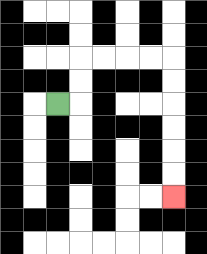{'start': '[2, 4]', 'end': '[7, 8]', 'path_directions': 'R,U,U,R,R,R,R,D,D,D,D,D,D', 'path_coordinates': '[[2, 4], [3, 4], [3, 3], [3, 2], [4, 2], [5, 2], [6, 2], [7, 2], [7, 3], [7, 4], [7, 5], [7, 6], [7, 7], [7, 8]]'}